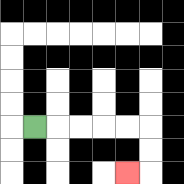{'start': '[1, 5]', 'end': '[5, 7]', 'path_directions': 'R,R,R,R,R,D,D,L', 'path_coordinates': '[[1, 5], [2, 5], [3, 5], [4, 5], [5, 5], [6, 5], [6, 6], [6, 7], [5, 7]]'}